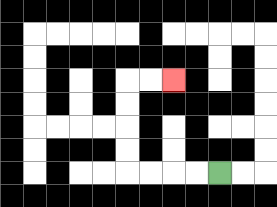{'start': '[9, 7]', 'end': '[7, 3]', 'path_directions': 'L,L,L,L,U,U,U,U,R,R', 'path_coordinates': '[[9, 7], [8, 7], [7, 7], [6, 7], [5, 7], [5, 6], [5, 5], [5, 4], [5, 3], [6, 3], [7, 3]]'}